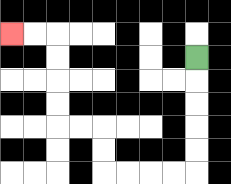{'start': '[8, 2]', 'end': '[0, 1]', 'path_directions': 'D,D,D,D,D,L,L,L,L,U,U,L,L,U,U,U,U,L,L', 'path_coordinates': '[[8, 2], [8, 3], [8, 4], [8, 5], [8, 6], [8, 7], [7, 7], [6, 7], [5, 7], [4, 7], [4, 6], [4, 5], [3, 5], [2, 5], [2, 4], [2, 3], [2, 2], [2, 1], [1, 1], [0, 1]]'}